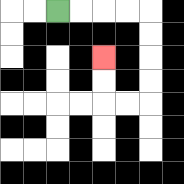{'start': '[2, 0]', 'end': '[4, 2]', 'path_directions': 'R,R,R,R,D,D,D,D,L,L,U,U', 'path_coordinates': '[[2, 0], [3, 0], [4, 0], [5, 0], [6, 0], [6, 1], [6, 2], [6, 3], [6, 4], [5, 4], [4, 4], [4, 3], [4, 2]]'}